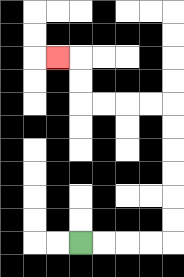{'start': '[3, 10]', 'end': '[2, 2]', 'path_directions': 'R,R,R,R,U,U,U,U,U,U,L,L,L,L,U,U,L', 'path_coordinates': '[[3, 10], [4, 10], [5, 10], [6, 10], [7, 10], [7, 9], [7, 8], [7, 7], [7, 6], [7, 5], [7, 4], [6, 4], [5, 4], [4, 4], [3, 4], [3, 3], [3, 2], [2, 2]]'}